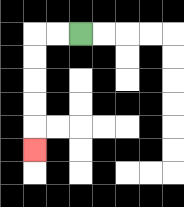{'start': '[3, 1]', 'end': '[1, 6]', 'path_directions': 'L,L,D,D,D,D,D', 'path_coordinates': '[[3, 1], [2, 1], [1, 1], [1, 2], [1, 3], [1, 4], [1, 5], [1, 6]]'}